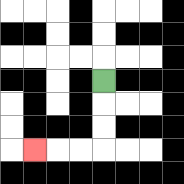{'start': '[4, 3]', 'end': '[1, 6]', 'path_directions': 'D,D,D,L,L,L', 'path_coordinates': '[[4, 3], [4, 4], [4, 5], [4, 6], [3, 6], [2, 6], [1, 6]]'}